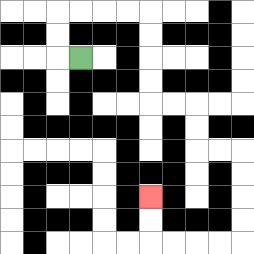{'start': '[3, 2]', 'end': '[6, 8]', 'path_directions': 'L,U,U,R,R,R,R,D,D,D,D,R,R,D,D,R,R,D,D,D,D,L,L,L,L,U,U', 'path_coordinates': '[[3, 2], [2, 2], [2, 1], [2, 0], [3, 0], [4, 0], [5, 0], [6, 0], [6, 1], [6, 2], [6, 3], [6, 4], [7, 4], [8, 4], [8, 5], [8, 6], [9, 6], [10, 6], [10, 7], [10, 8], [10, 9], [10, 10], [9, 10], [8, 10], [7, 10], [6, 10], [6, 9], [6, 8]]'}